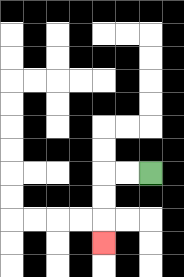{'start': '[6, 7]', 'end': '[4, 10]', 'path_directions': 'L,L,D,D,D', 'path_coordinates': '[[6, 7], [5, 7], [4, 7], [4, 8], [4, 9], [4, 10]]'}